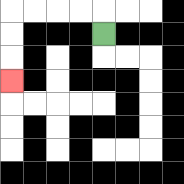{'start': '[4, 1]', 'end': '[0, 3]', 'path_directions': 'U,L,L,L,L,D,D,D', 'path_coordinates': '[[4, 1], [4, 0], [3, 0], [2, 0], [1, 0], [0, 0], [0, 1], [0, 2], [0, 3]]'}